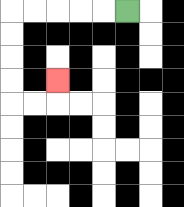{'start': '[5, 0]', 'end': '[2, 3]', 'path_directions': 'L,L,L,L,L,D,D,D,D,R,R,U', 'path_coordinates': '[[5, 0], [4, 0], [3, 0], [2, 0], [1, 0], [0, 0], [0, 1], [0, 2], [0, 3], [0, 4], [1, 4], [2, 4], [2, 3]]'}